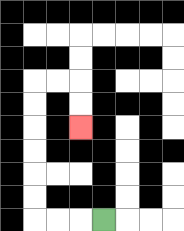{'start': '[4, 9]', 'end': '[3, 5]', 'path_directions': 'L,L,L,U,U,U,U,U,U,R,R,D,D', 'path_coordinates': '[[4, 9], [3, 9], [2, 9], [1, 9], [1, 8], [1, 7], [1, 6], [1, 5], [1, 4], [1, 3], [2, 3], [3, 3], [3, 4], [3, 5]]'}